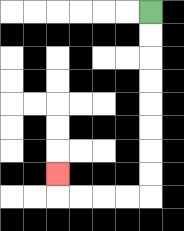{'start': '[6, 0]', 'end': '[2, 7]', 'path_directions': 'D,D,D,D,D,D,D,D,L,L,L,L,U', 'path_coordinates': '[[6, 0], [6, 1], [6, 2], [6, 3], [6, 4], [6, 5], [6, 6], [6, 7], [6, 8], [5, 8], [4, 8], [3, 8], [2, 8], [2, 7]]'}